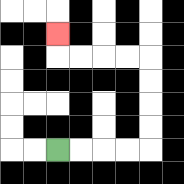{'start': '[2, 6]', 'end': '[2, 1]', 'path_directions': 'R,R,R,R,U,U,U,U,L,L,L,L,U', 'path_coordinates': '[[2, 6], [3, 6], [4, 6], [5, 6], [6, 6], [6, 5], [6, 4], [6, 3], [6, 2], [5, 2], [4, 2], [3, 2], [2, 2], [2, 1]]'}